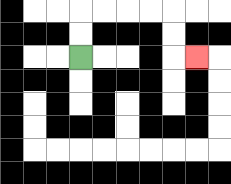{'start': '[3, 2]', 'end': '[8, 2]', 'path_directions': 'U,U,R,R,R,R,D,D,R', 'path_coordinates': '[[3, 2], [3, 1], [3, 0], [4, 0], [5, 0], [6, 0], [7, 0], [7, 1], [7, 2], [8, 2]]'}